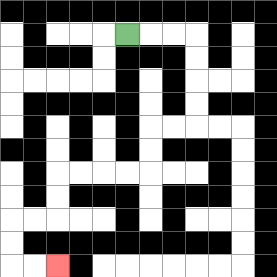{'start': '[5, 1]', 'end': '[2, 11]', 'path_directions': 'R,R,R,D,D,D,D,L,L,D,D,L,L,L,L,D,D,L,L,D,D,R,R', 'path_coordinates': '[[5, 1], [6, 1], [7, 1], [8, 1], [8, 2], [8, 3], [8, 4], [8, 5], [7, 5], [6, 5], [6, 6], [6, 7], [5, 7], [4, 7], [3, 7], [2, 7], [2, 8], [2, 9], [1, 9], [0, 9], [0, 10], [0, 11], [1, 11], [2, 11]]'}